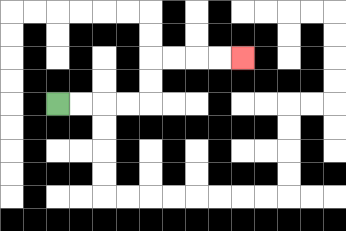{'start': '[2, 4]', 'end': '[10, 2]', 'path_directions': 'R,R,R,R,U,U,R,R,R,R', 'path_coordinates': '[[2, 4], [3, 4], [4, 4], [5, 4], [6, 4], [6, 3], [6, 2], [7, 2], [8, 2], [9, 2], [10, 2]]'}